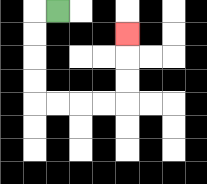{'start': '[2, 0]', 'end': '[5, 1]', 'path_directions': 'L,D,D,D,D,R,R,R,R,U,U,U', 'path_coordinates': '[[2, 0], [1, 0], [1, 1], [1, 2], [1, 3], [1, 4], [2, 4], [3, 4], [4, 4], [5, 4], [5, 3], [5, 2], [5, 1]]'}